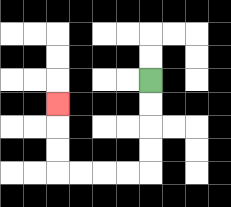{'start': '[6, 3]', 'end': '[2, 4]', 'path_directions': 'D,D,D,D,L,L,L,L,U,U,U', 'path_coordinates': '[[6, 3], [6, 4], [6, 5], [6, 6], [6, 7], [5, 7], [4, 7], [3, 7], [2, 7], [2, 6], [2, 5], [2, 4]]'}